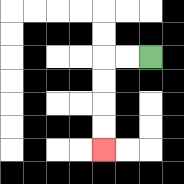{'start': '[6, 2]', 'end': '[4, 6]', 'path_directions': 'L,L,D,D,D,D', 'path_coordinates': '[[6, 2], [5, 2], [4, 2], [4, 3], [4, 4], [4, 5], [4, 6]]'}